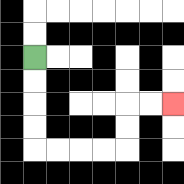{'start': '[1, 2]', 'end': '[7, 4]', 'path_directions': 'D,D,D,D,R,R,R,R,U,U,R,R', 'path_coordinates': '[[1, 2], [1, 3], [1, 4], [1, 5], [1, 6], [2, 6], [3, 6], [4, 6], [5, 6], [5, 5], [5, 4], [6, 4], [7, 4]]'}